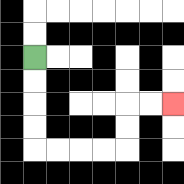{'start': '[1, 2]', 'end': '[7, 4]', 'path_directions': 'D,D,D,D,R,R,R,R,U,U,R,R', 'path_coordinates': '[[1, 2], [1, 3], [1, 4], [1, 5], [1, 6], [2, 6], [3, 6], [4, 6], [5, 6], [5, 5], [5, 4], [6, 4], [7, 4]]'}